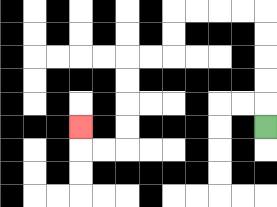{'start': '[11, 5]', 'end': '[3, 5]', 'path_directions': 'U,U,U,U,U,L,L,L,L,D,D,L,L,D,D,D,D,L,L,U', 'path_coordinates': '[[11, 5], [11, 4], [11, 3], [11, 2], [11, 1], [11, 0], [10, 0], [9, 0], [8, 0], [7, 0], [7, 1], [7, 2], [6, 2], [5, 2], [5, 3], [5, 4], [5, 5], [5, 6], [4, 6], [3, 6], [3, 5]]'}